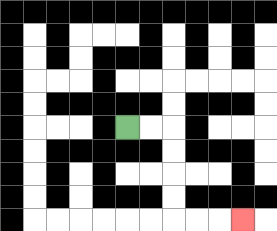{'start': '[5, 5]', 'end': '[10, 9]', 'path_directions': 'R,R,D,D,D,D,R,R,R', 'path_coordinates': '[[5, 5], [6, 5], [7, 5], [7, 6], [7, 7], [7, 8], [7, 9], [8, 9], [9, 9], [10, 9]]'}